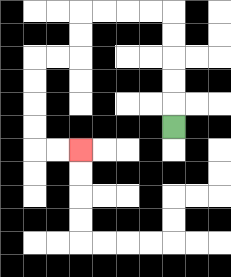{'start': '[7, 5]', 'end': '[3, 6]', 'path_directions': 'U,U,U,U,U,L,L,L,L,D,D,L,L,D,D,D,D,R,R', 'path_coordinates': '[[7, 5], [7, 4], [7, 3], [7, 2], [7, 1], [7, 0], [6, 0], [5, 0], [4, 0], [3, 0], [3, 1], [3, 2], [2, 2], [1, 2], [1, 3], [1, 4], [1, 5], [1, 6], [2, 6], [3, 6]]'}